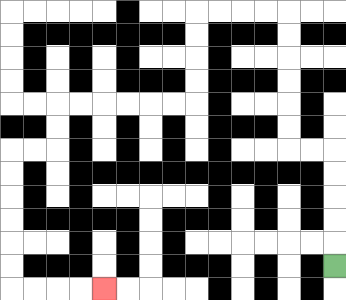{'start': '[14, 11]', 'end': '[4, 12]', 'path_directions': 'U,U,U,U,U,L,L,U,U,U,U,U,U,L,L,L,L,D,D,D,D,L,L,L,L,L,L,D,D,L,L,D,D,D,D,D,D,R,R,R,R', 'path_coordinates': '[[14, 11], [14, 10], [14, 9], [14, 8], [14, 7], [14, 6], [13, 6], [12, 6], [12, 5], [12, 4], [12, 3], [12, 2], [12, 1], [12, 0], [11, 0], [10, 0], [9, 0], [8, 0], [8, 1], [8, 2], [8, 3], [8, 4], [7, 4], [6, 4], [5, 4], [4, 4], [3, 4], [2, 4], [2, 5], [2, 6], [1, 6], [0, 6], [0, 7], [0, 8], [0, 9], [0, 10], [0, 11], [0, 12], [1, 12], [2, 12], [3, 12], [4, 12]]'}